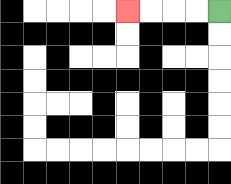{'start': '[9, 0]', 'end': '[5, 0]', 'path_directions': 'L,L,L,L', 'path_coordinates': '[[9, 0], [8, 0], [7, 0], [6, 0], [5, 0]]'}